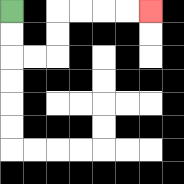{'start': '[0, 0]', 'end': '[6, 0]', 'path_directions': 'D,D,R,R,U,U,R,R,R,R', 'path_coordinates': '[[0, 0], [0, 1], [0, 2], [1, 2], [2, 2], [2, 1], [2, 0], [3, 0], [4, 0], [5, 0], [6, 0]]'}